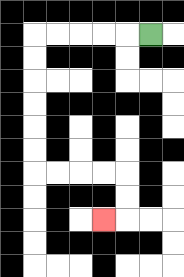{'start': '[6, 1]', 'end': '[4, 9]', 'path_directions': 'L,L,L,L,L,D,D,D,D,D,D,R,R,R,R,D,D,L', 'path_coordinates': '[[6, 1], [5, 1], [4, 1], [3, 1], [2, 1], [1, 1], [1, 2], [1, 3], [1, 4], [1, 5], [1, 6], [1, 7], [2, 7], [3, 7], [4, 7], [5, 7], [5, 8], [5, 9], [4, 9]]'}